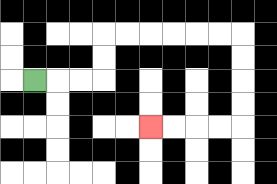{'start': '[1, 3]', 'end': '[6, 5]', 'path_directions': 'R,R,R,U,U,R,R,R,R,R,R,D,D,D,D,L,L,L,L', 'path_coordinates': '[[1, 3], [2, 3], [3, 3], [4, 3], [4, 2], [4, 1], [5, 1], [6, 1], [7, 1], [8, 1], [9, 1], [10, 1], [10, 2], [10, 3], [10, 4], [10, 5], [9, 5], [8, 5], [7, 5], [6, 5]]'}